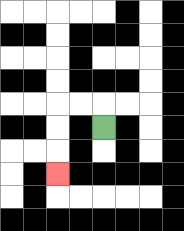{'start': '[4, 5]', 'end': '[2, 7]', 'path_directions': 'U,L,L,D,D,D', 'path_coordinates': '[[4, 5], [4, 4], [3, 4], [2, 4], [2, 5], [2, 6], [2, 7]]'}